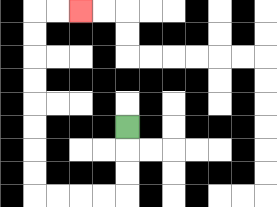{'start': '[5, 5]', 'end': '[3, 0]', 'path_directions': 'D,D,D,L,L,L,L,U,U,U,U,U,U,U,U,R,R', 'path_coordinates': '[[5, 5], [5, 6], [5, 7], [5, 8], [4, 8], [3, 8], [2, 8], [1, 8], [1, 7], [1, 6], [1, 5], [1, 4], [1, 3], [1, 2], [1, 1], [1, 0], [2, 0], [3, 0]]'}